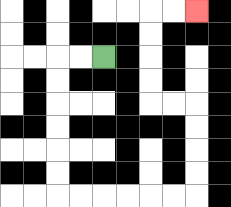{'start': '[4, 2]', 'end': '[8, 0]', 'path_directions': 'L,L,D,D,D,D,D,D,R,R,R,R,R,R,U,U,U,U,L,L,U,U,U,U,R,R', 'path_coordinates': '[[4, 2], [3, 2], [2, 2], [2, 3], [2, 4], [2, 5], [2, 6], [2, 7], [2, 8], [3, 8], [4, 8], [5, 8], [6, 8], [7, 8], [8, 8], [8, 7], [8, 6], [8, 5], [8, 4], [7, 4], [6, 4], [6, 3], [6, 2], [6, 1], [6, 0], [7, 0], [8, 0]]'}